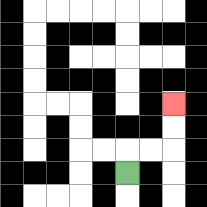{'start': '[5, 7]', 'end': '[7, 4]', 'path_directions': 'U,R,R,U,U', 'path_coordinates': '[[5, 7], [5, 6], [6, 6], [7, 6], [7, 5], [7, 4]]'}